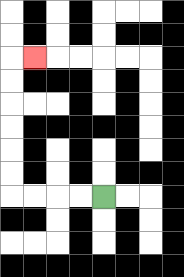{'start': '[4, 8]', 'end': '[1, 2]', 'path_directions': 'L,L,L,L,U,U,U,U,U,U,R', 'path_coordinates': '[[4, 8], [3, 8], [2, 8], [1, 8], [0, 8], [0, 7], [0, 6], [0, 5], [0, 4], [0, 3], [0, 2], [1, 2]]'}